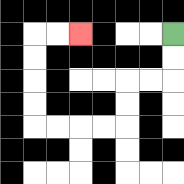{'start': '[7, 1]', 'end': '[3, 1]', 'path_directions': 'D,D,L,L,D,D,L,L,L,L,U,U,U,U,R,R', 'path_coordinates': '[[7, 1], [7, 2], [7, 3], [6, 3], [5, 3], [5, 4], [5, 5], [4, 5], [3, 5], [2, 5], [1, 5], [1, 4], [1, 3], [1, 2], [1, 1], [2, 1], [3, 1]]'}